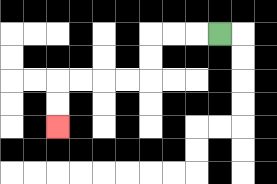{'start': '[9, 1]', 'end': '[2, 5]', 'path_directions': 'L,L,L,D,D,L,L,L,L,D,D', 'path_coordinates': '[[9, 1], [8, 1], [7, 1], [6, 1], [6, 2], [6, 3], [5, 3], [4, 3], [3, 3], [2, 3], [2, 4], [2, 5]]'}